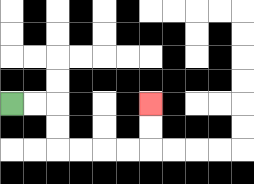{'start': '[0, 4]', 'end': '[6, 4]', 'path_directions': 'R,R,D,D,R,R,R,R,U,U', 'path_coordinates': '[[0, 4], [1, 4], [2, 4], [2, 5], [2, 6], [3, 6], [4, 6], [5, 6], [6, 6], [6, 5], [6, 4]]'}